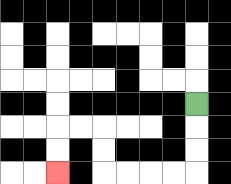{'start': '[8, 4]', 'end': '[2, 7]', 'path_directions': 'D,D,D,L,L,L,L,U,U,L,L,D,D', 'path_coordinates': '[[8, 4], [8, 5], [8, 6], [8, 7], [7, 7], [6, 7], [5, 7], [4, 7], [4, 6], [4, 5], [3, 5], [2, 5], [2, 6], [2, 7]]'}